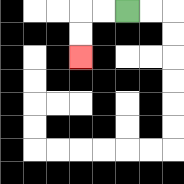{'start': '[5, 0]', 'end': '[3, 2]', 'path_directions': 'L,L,D,D', 'path_coordinates': '[[5, 0], [4, 0], [3, 0], [3, 1], [3, 2]]'}